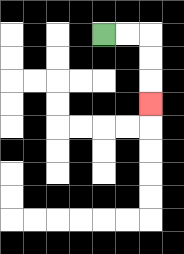{'start': '[4, 1]', 'end': '[6, 4]', 'path_directions': 'R,R,D,D,D', 'path_coordinates': '[[4, 1], [5, 1], [6, 1], [6, 2], [6, 3], [6, 4]]'}